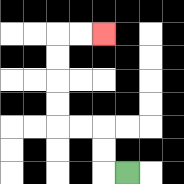{'start': '[5, 7]', 'end': '[4, 1]', 'path_directions': 'L,U,U,L,L,U,U,U,U,R,R', 'path_coordinates': '[[5, 7], [4, 7], [4, 6], [4, 5], [3, 5], [2, 5], [2, 4], [2, 3], [2, 2], [2, 1], [3, 1], [4, 1]]'}